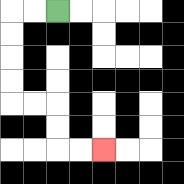{'start': '[2, 0]', 'end': '[4, 6]', 'path_directions': 'L,L,D,D,D,D,R,R,D,D,R,R', 'path_coordinates': '[[2, 0], [1, 0], [0, 0], [0, 1], [0, 2], [0, 3], [0, 4], [1, 4], [2, 4], [2, 5], [2, 6], [3, 6], [4, 6]]'}